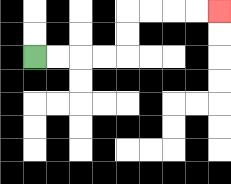{'start': '[1, 2]', 'end': '[9, 0]', 'path_directions': 'R,R,R,R,U,U,R,R,R,R', 'path_coordinates': '[[1, 2], [2, 2], [3, 2], [4, 2], [5, 2], [5, 1], [5, 0], [6, 0], [7, 0], [8, 0], [9, 0]]'}